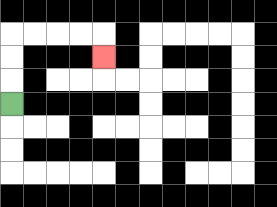{'start': '[0, 4]', 'end': '[4, 2]', 'path_directions': 'U,U,U,R,R,R,R,D', 'path_coordinates': '[[0, 4], [0, 3], [0, 2], [0, 1], [1, 1], [2, 1], [3, 1], [4, 1], [4, 2]]'}